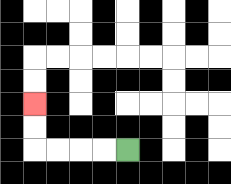{'start': '[5, 6]', 'end': '[1, 4]', 'path_directions': 'L,L,L,L,U,U', 'path_coordinates': '[[5, 6], [4, 6], [3, 6], [2, 6], [1, 6], [1, 5], [1, 4]]'}